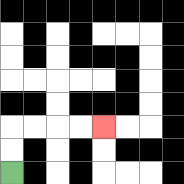{'start': '[0, 7]', 'end': '[4, 5]', 'path_directions': 'U,U,R,R,R,R', 'path_coordinates': '[[0, 7], [0, 6], [0, 5], [1, 5], [2, 5], [3, 5], [4, 5]]'}